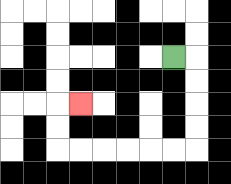{'start': '[7, 2]', 'end': '[3, 4]', 'path_directions': 'R,D,D,D,D,L,L,L,L,L,L,U,U,R', 'path_coordinates': '[[7, 2], [8, 2], [8, 3], [8, 4], [8, 5], [8, 6], [7, 6], [6, 6], [5, 6], [4, 6], [3, 6], [2, 6], [2, 5], [2, 4], [3, 4]]'}